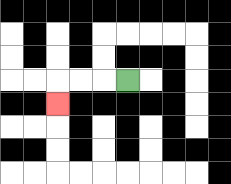{'start': '[5, 3]', 'end': '[2, 4]', 'path_directions': 'L,L,L,D', 'path_coordinates': '[[5, 3], [4, 3], [3, 3], [2, 3], [2, 4]]'}